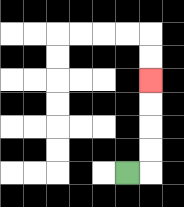{'start': '[5, 7]', 'end': '[6, 3]', 'path_directions': 'R,U,U,U,U', 'path_coordinates': '[[5, 7], [6, 7], [6, 6], [6, 5], [6, 4], [6, 3]]'}